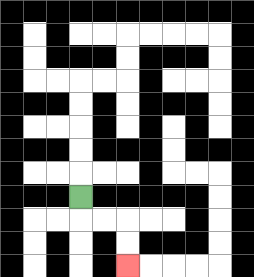{'start': '[3, 8]', 'end': '[5, 11]', 'path_directions': 'D,R,R,D,D', 'path_coordinates': '[[3, 8], [3, 9], [4, 9], [5, 9], [5, 10], [5, 11]]'}